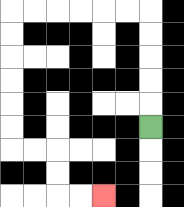{'start': '[6, 5]', 'end': '[4, 8]', 'path_directions': 'U,U,U,U,U,L,L,L,L,L,L,D,D,D,D,D,D,R,R,D,D,R,R', 'path_coordinates': '[[6, 5], [6, 4], [6, 3], [6, 2], [6, 1], [6, 0], [5, 0], [4, 0], [3, 0], [2, 0], [1, 0], [0, 0], [0, 1], [0, 2], [0, 3], [0, 4], [0, 5], [0, 6], [1, 6], [2, 6], [2, 7], [2, 8], [3, 8], [4, 8]]'}